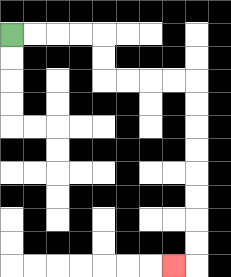{'start': '[0, 1]', 'end': '[7, 11]', 'path_directions': 'R,R,R,R,D,D,R,R,R,R,D,D,D,D,D,D,D,D,L', 'path_coordinates': '[[0, 1], [1, 1], [2, 1], [3, 1], [4, 1], [4, 2], [4, 3], [5, 3], [6, 3], [7, 3], [8, 3], [8, 4], [8, 5], [8, 6], [8, 7], [8, 8], [8, 9], [8, 10], [8, 11], [7, 11]]'}